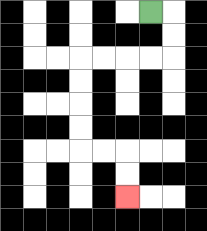{'start': '[6, 0]', 'end': '[5, 8]', 'path_directions': 'R,D,D,L,L,L,L,D,D,D,D,R,R,D,D', 'path_coordinates': '[[6, 0], [7, 0], [7, 1], [7, 2], [6, 2], [5, 2], [4, 2], [3, 2], [3, 3], [3, 4], [3, 5], [3, 6], [4, 6], [5, 6], [5, 7], [5, 8]]'}